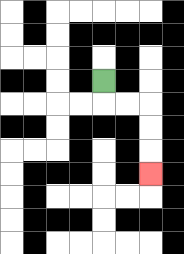{'start': '[4, 3]', 'end': '[6, 7]', 'path_directions': 'D,R,R,D,D,D', 'path_coordinates': '[[4, 3], [4, 4], [5, 4], [6, 4], [6, 5], [6, 6], [6, 7]]'}